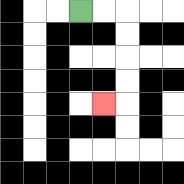{'start': '[3, 0]', 'end': '[4, 4]', 'path_directions': 'R,R,D,D,D,D,L', 'path_coordinates': '[[3, 0], [4, 0], [5, 0], [5, 1], [5, 2], [5, 3], [5, 4], [4, 4]]'}